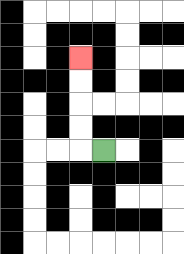{'start': '[4, 6]', 'end': '[3, 2]', 'path_directions': 'L,U,U,U,U', 'path_coordinates': '[[4, 6], [3, 6], [3, 5], [3, 4], [3, 3], [3, 2]]'}